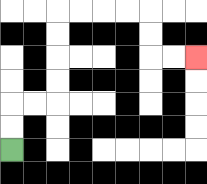{'start': '[0, 6]', 'end': '[8, 2]', 'path_directions': 'U,U,R,R,U,U,U,U,R,R,R,R,D,D,R,R', 'path_coordinates': '[[0, 6], [0, 5], [0, 4], [1, 4], [2, 4], [2, 3], [2, 2], [2, 1], [2, 0], [3, 0], [4, 0], [5, 0], [6, 0], [6, 1], [6, 2], [7, 2], [8, 2]]'}